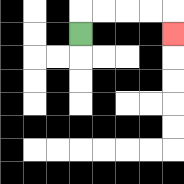{'start': '[3, 1]', 'end': '[7, 1]', 'path_directions': 'U,R,R,R,R,D', 'path_coordinates': '[[3, 1], [3, 0], [4, 0], [5, 0], [6, 0], [7, 0], [7, 1]]'}